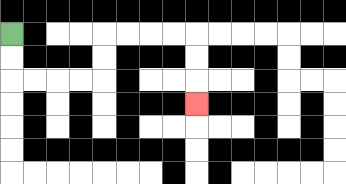{'start': '[0, 1]', 'end': '[8, 4]', 'path_directions': 'D,D,R,R,R,R,U,U,R,R,R,R,D,D,D', 'path_coordinates': '[[0, 1], [0, 2], [0, 3], [1, 3], [2, 3], [3, 3], [4, 3], [4, 2], [4, 1], [5, 1], [6, 1], [7, 1], [8, 1], [8, 2], [8, 3], [8, 4]]'}